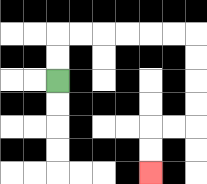{'start': '[2, 3]', 'end': '[6, 7]', 'path_directions': 'U,U,R,R,R,R,R,R,D,D,D,D,L,L,D,D', 'path_coordinates': '[[2, 3], [2, 2], [2, 1], [3, 1], [4, 1], [5, 1], [6, 1], [7, 1], [8, 1], [8, 2], [8, 3], [8, 4], [8, 5], [7, 5], [6, 5], [6, 6], [6, 7]]'}